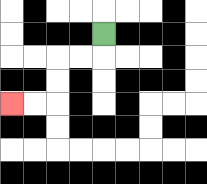{'start': '[4, 1]', 'end': '[0, 4]', 'path_directions': 'D,L,L,D,D,L,L', 'path_coordinates': '[[4, 1], [4, 2], [3, 2], [2, 2], [2, 3], [2, 4], [1, 4], [0, 4]]'}